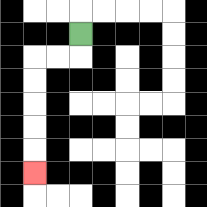{'start': '[3, 1]', 'end': '[1, 7]', 'path_directions': 'D,L,L,D,D,D,D,D', 'path_coordinates': '[[3, 1], [3, 2], [2, 2], [1, 2], [1, 3], [1, 4], [1, 5], [1, 6], [1, 7]]'}